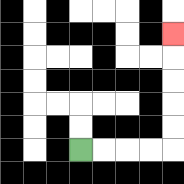{'start': '[3, 6]', 'end': '[7, 1]', 'path_directions': 'R,R,R,R,U,U,U,U,U', 'path_coordinates': '[[3, 6], [4, 6], [5, 6], [6, 6], [7, 6], [7, 5], [7, 4], [7, 3], [7, 2], [7, 1]]'}